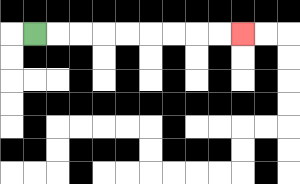{'start': '[1, 1]', 'end': '[10, 1]', 'path_directions': 'R,R,R,R,R,R,R,R,R', 'path_coordinates': '[[1, 1], [2, 1], [3, 1], [4, 1], [5, 1], [6, 1], [7, 1], [8, 1], [9, 1], [10, 1]]'}